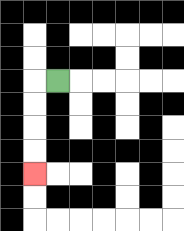{'start': '[2, 3]', 'end': '[1, 7]', 'path_directions': 'L,D,D,D,D', 'path_coordinates': '[[2, 3], [1, 3], [1, 4], [1, 5], [1, 6], [1, 7]]'}